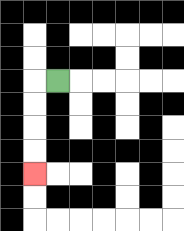{'start': '[2, 3]', 'end': '[1, 7]', 'path_directions': 'L,D,D,D,D', 'path_coordinates': '[[2, 3], [1, 3], [1, 4], [1, 5], [1, 6], [1, 7]]'}